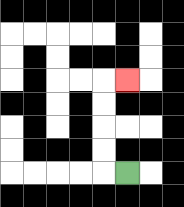{'start': '[5, 7]', 'end': '[5, 3]', 'path_directions': 'L,U,U,U,U,R', 'path_coordinates': '[[5, 7], [4, 7], [4, 6], [4, 5], [4, 4], [4, 3], [5, 3]]'}